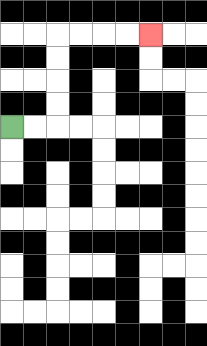{'start': '[0, 5]', 'end': '[6, 1]', 'path_directions': 'R,R,U,U,U,U,R,R,R,R', 'path_coordinates': '[[0, 5], [1, 5], [2, 5], [2, 4], [2, 3], [2, 2], [2, 1], [3, 1], [4, 1], [5, 1], [6, 1]]'}